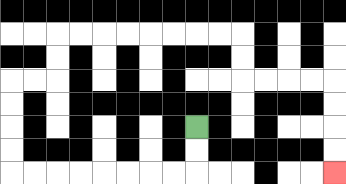{'start': '[8, 5]', 'end': '[14, 7]', 'path_directions': 'D,D,L,L,L,L,L,L,L,L,U,U,U,U,R,R,U,U,R,R,R,R,R,R,R,R,D,D,R,R,R,R,D,D,D,D', 'path_coordinates': '[[8, 5], [8, 6], [8, 7], [7, 7], [6, 7], [5, 7], [4, 7], [3, 7], [2, 7], [1, 7], [0, 7], [0, 6], [0, 5], [0, 4], [0, 3], [1, 3], [2, 3], [2, 2], [2, 1], [3, 1], [4, 1], [5, 1], [6, 1], [7, 1], [8, 1], [9, 1], [10, 1], [10, 2], [10, 3], [11, 3], [12, 3], [13, 3], [14, 3], [14, 4], [14, 5], [14, 6], [14, 7]]'}